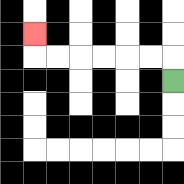{'start': '[7, 3]', 'end': '[1, 1]', 'path_directions': 'U,L,L,L,L,L,L,U', 'path_coordinates': '[[7, 3], [7, 2], [6, 2], [5, 2], [4, 2], [3, 2], [2, 2], [1, 2], [1, 1]]'}